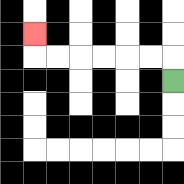{'start': '[7, 3]', 'end': '[1, 1]', 'path_directions': 'U,L,L,L,L,L,L,U', 'path_coordinates': '[[7, 3], [7, 2], [6, 2], [5, 2], [4, 2], [3, 2], [2, 2], [1, 2], [1, 1]]'}